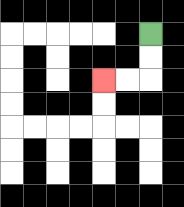{'start': '[6, 1]', 'end': '[4, 3]', 'path_directions': 'D,D,L,L', 'path_coordinates': '[[6, 1], [6, 2], [6, 3], [5, 3], [4, 3]]'}